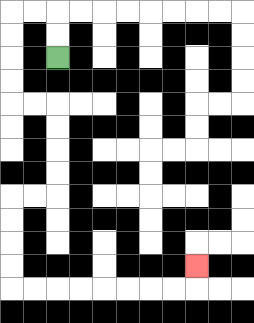{'start': '[2, 2]', 'end': '[8, 11]', 'path_directions': 'U,U,L,L,D,D,D,D,R,R,D,D,D,D,L,L,D,D,D,D,R,R,R,R,R,R,R,R,U', 'path_coordinates': '[[2, 2], [2, 1], [2, 0], [1, 0], [0, 0], [0, 1], [0, 2], [0, 3], [0, 4], [1, 4], [2, 4], [2, 5], [2, 6], [2, 7], [2, 8], [1, 8], [0, 8], [0, 9], [0, 10], [0, 11], [0, 12], [1, 12], [2, 12], [3, 12], [4, 12], [5, 12], [6, 12], [7, 12], [8, 12], [8, 11]]'}